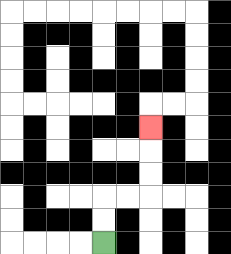{'start': '[4, 10]', 'end': '[6, 5]', 'path_directions': 'U,U,R,R,U,U,U', 'path_coordinates': '[[4, 10], [4, 9], [4, 8], [5, 8], [6, 8], [6, 7], [6, 6], [6, 5]]'}